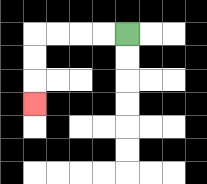{'start': '[5, 1]', 'end': '[1, 4]', 'path_directions': 'L,L,L,L,D,D,D', 'path_coordinates': '[[5, 1], [4, 1], [3, 1], [2, 1], [1, 1], [1, 2], [1, 3], [1, 4]]'}